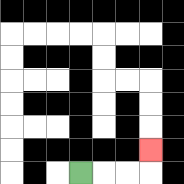{'start': '[3, 7]', 'end': '[6, 6]', 'path_directions': 'R,R,R,U', 'path_coordinates': '[[3, 7], [4, 7], [5, 7], [6, 7], [6, 6]]'}